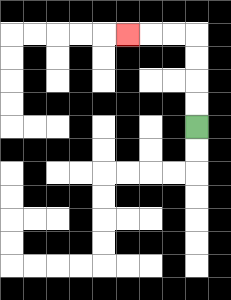{'start': '[8, 5]', 'end': '[5, 1]', 'path_directions': 'U,U,U,U,L,L,L', 'path_coordinates': '[[8, 5], [8, 4], [8, 3], [8, 2], [8, 1], [7, 1], [6, 1], [5, 1]]'}